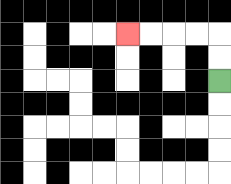{'start': '[9, 3]', 'end': '[5, 1]', 'path_directions': 'U,U,L,L,L,L', 'path_coordinates': '[[9, 3], [9, 2], [9, 1], [8, 1], [7, 1], [6, 1], [5, 1]]'}